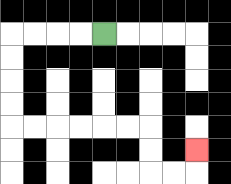{'start': '[4, 1]', 'end': '[8, 6]', 'path_directions': 'L,L,L,L,D,D,D,D,R,R,R,R,R,R,D,D,R,R,U', 'path_coordinates': '[[4, 1], [3, 1], [2, 1], [1, 1], [0, 1], [0, 2], [0, 3], [0, 4], [0, 5], [1, 5], [2, 5], [3, 5], [4, 5], [5, 5], [6, 5], [6, 6], [6, 7], [7, 7], [8, 7], [8, 6]]'}